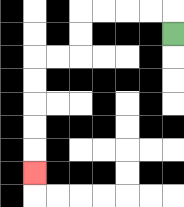{'start': '[7, 1]', 'end': '[1, 7]', 'path_directions': 'U,L,L,L,L,D,D,L,L,D,D,D,D,D', 'path_coordinates': '[[7, 1], [7, 0], [6, 0], [5, 0], [4, 0], [3, 0], [3, 1], [3, 2], [2, 2], [1, 2], [1, 3], [1, 4], [1, 5], [1, 6], [1, 7]]'}